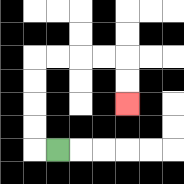{'start': '[2, 6]', 'end': '[5, 4]', 'path_directions': 'L,U,U,U,U,R,R,R,R,D,D', 'path_coordinates': '[[2, 6], [1, 6], [1, 5], [1, 4], [1, 3], [1, 2], [2, 2], [3, 2], [4, 2], [5, 2], [5, 3], [5, 4]]'}